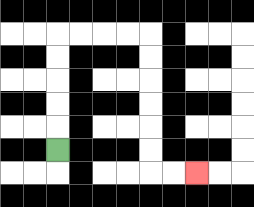{'start': '[2, 6]', 'end': '[8, 7]', 'path_directions': 'U,U,U,U,U,R,R,R,R,D,D,D,D,D,D,R,R', 'path_coordinates': '[[2, 6], [2, 5], [2, 4], [2, 3], [2, 2], [2, 1], [3, 1], [4, 1], [5, 1], [6, 1], [6, 2], [6, 3], [6, 4], [6, 5], [6, 6], [6, 7], [7, 7], [8, 7]]'}